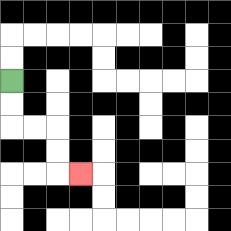{'start': '[0, 3]', 'end': '[3, 7]', 'path_directions': 'D,D,R,R,D,D,R', 'path_coordinates': '[[0, 3], [0, 4], [0, 5], [1, 5], [2, 5], [2, 6], [2, 7], [3, 7]]'}